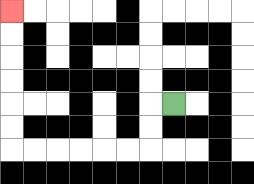{'start': '[7, 4]', 'end': '[0, 0]', 'path_directions': 'L,D,D,L,L,L,L,L,L,U,U,U,U,U,U', 'path_coordinates': '[[7, 4], [6, 4], [6, 5], [6, 6], [5, 6], [4, 6], [3, 6], [2, 6], [1, 6], [0, 6], [0, 5], [0, 4], [0, 3], [0, 2], [0, 1], [0, 0]]'}